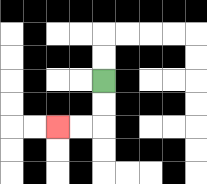{'start': '[4, 3]', 'end': '[2, 5]', 'path_directions': 'D,D,L,L', 'path_coordinates': '[[4, 3], [4, 4], [4, 5], [3, 5], [2, 5]]'}